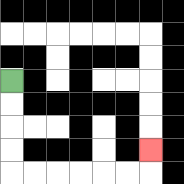{'start': '[0, 3]', 'end': '[6, 6]', 'path_directions': 'D,D,D,D,R,R,R,R,R,R,U', 'path_coordinates': '[[0, 3], [0, 4], [0, 5], [0, 6], [0, 7], [1, 7], [2, 7], [3, 7], [4, 7], [5, 7], [6, 7], [6, 6]]'}